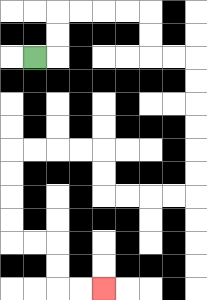{'start': '[1, 2]', 'end': '[4, 12]', 'path_directions': 'R,U,U,R,R,R,R,D,D,R,R,D,D,D,D,D,D,L,L,L,L,U,U,L,L,L,L,D,D,D,D,R,R,D,D,R,R', 'path_coordinates': '[[1, 2], [2, 2], [2, 1], [2, 0], [3, 0], [4, 0], [5, 0], [6, 0], [6, 1], [6, 2], [7, 2], [8, 2], [8, 3], [8, 4], [8, 5], [8, 6], [8, 7], [8, 8], [7, 8], [6, 8], [5, 8], [4, 8], [4, 7], [4, 6], [3, 6], [2, 6], [1, 6], [0, 6], [0, 7], [0, 8], [0, 9], [0, 10], [1, 10], [2, 10], [2, 11], [2, 12], [3, 12], [4, 12]]'}